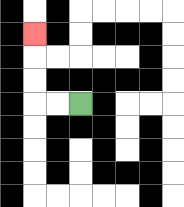{'start': '[3, 4]', 'end': '[1, 1]', 'path_directions': 'L,L,U,U,U', 'path_coordinates': '[[3, 4], [2, 4], [1, 4], [1, 3], [1, 2], [1, 1]]'}